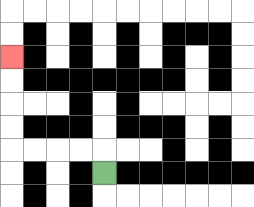{'start': '[4, 7]', 'end': '[0, 2]', 'path_directions': 'U,L,L,L,L,U,U,U,U', 'path_coordinates': '[[4, 7], [4, 6], [3, 6], [2, 6], [1, 6], [0, 6], [0, 5], [0, 4], [0, 3], [0, 2]]'}